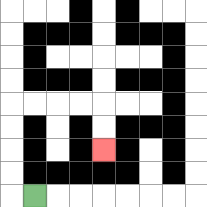{'start': '[1, 8]', 'end': '[4, 6]', 'path_directions': 'L,U,U,U,U,R,R,R,R,D,D', 'path_coordinates': '[[1, 8], [0, 8], [0, 7], [0, 6], [0, 5], [0, 4], [1, 4], [2, 4], [3, 4], [4, 4], [4, 5], [4, 6]]'}